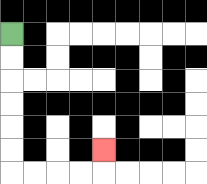{'start': '[0, 1]', 'end': '[4, 6]', 'path_directions': 'D,D,D,D,D,D,R,R,R,R,U', 'path_coordinates': '[[0, 1], [0, 2], [0, 3], [0, 4], [0, 5], [0, 6], [0, 7], [1, 7], [2, 7], [3, 7], [4, 7], [4, 6]]'}